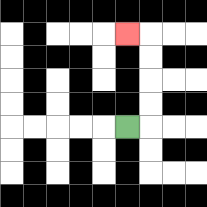{'start': '[5, 5]', 'end': '[5, 1]', 'path_directions': 'R,U,U,U,U,L', 'path_coordinates': '[[5, 5], [6, 5], [6, 4], [6, 3], [6, 2], [6, 1], [5, 1]]'}